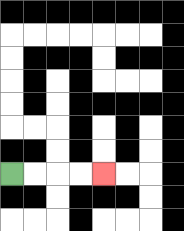{'start': '[0, 7]', 'end': '[4, 7]', 'path_directions': 'R,R,R,R', 'path_coordinates': '[[0, 7], [1, 7], [2, 7], [3, 7], [4, 7]]'}